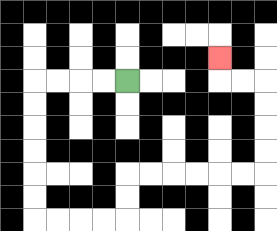{'start': '[5, 3]', 'end': '[9, 2]', 'path_directions': 'L,L,L,L,D,D,D,D,D,D,R,R,R,R,U,U,R,R,R,R,R,R,U,U,U,U,L,L,U', 'path_coordinates': '[[5, 3], [4, 3], [3, 3], [2, 3], [1, 3], [1, 4], [1, 5], [1, 6], [1, 7], [1, 8], [1, 9], [2, 9], [3, 9], [4, 9], [5, 9], [5, 8], [5, 7], [6, 7], [7, 7], [8, 7], [9, 7], [10, 7], [11, 7], [11, 6], [11, 5], [11, 4], [11, 3], [10, 3], [9, 3], [9, 2]]'}